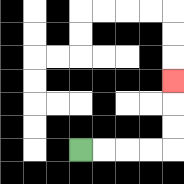{'start': '[3, 6]', 'end': '[7, 3]', 'path_directions': 'R,R,R,R,U,U,U', 'path_coordinates': '[[3, 6], [4, 6], [5, 6], [6, 6], [7, 6], [7, 5], [7, 4], [7, 3]]'}